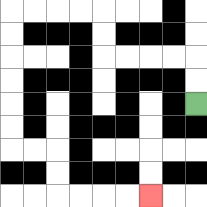{'start': '[8, 4]', 'end': '[6, 8]', 'path_directions': 'U,U,L,L,L,L,U,U,L,L,L,L,D,D,D,D,D,D,R,R,D,D,R,R,R,R', 'path_coordinates': '[[8, 4], [8, 3], [8, 2], [7, 2], [6, 2], [5, 2], [4, 2], [4, 1], [4, 0], [3, 0], [2, 0], [1, 0], [0, 0], [0, 1], [0, 2], [0, 3], [0, 4], [0, 5], [0, 6], [1, 6], [2, 6], [2, 7], [2, 8], [3, 8], [4, 8], [5, 8], [6, 8]]'}